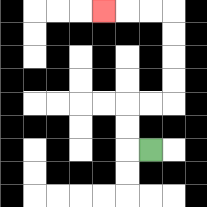{'start': '[6, 6]', 'end': '[4, 0]', 'path_directions': 'L,U,U,R,R,U,U,U,U,L,L,L', 'path_coordinates': '[[6, 6], [5, 6], [5, 5], [5, 4], [6, 4], [7, 4], [7, 3], [7, 2], [7, 1], [7, 0], [6, 0], [5, 0], [4, 0]]'}